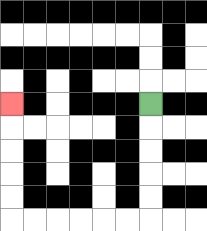{'start': '[6, 4]', 'end': '[0, 4]', 'path_directions': 'D,D,D,D,D,L,L,L,L,L,L,U,U,U,U,U', 'path_coordinates': '[[6, 4], [6, 5], [6, 6], [6, 7], [6, 8], [6, 9], [5, 9], [4, 9], [3, 9], [2, 9], [1, 9], [0, 9], [0, 8], [0, 7], [0, 6], [0, 5], [0, 4]]'}